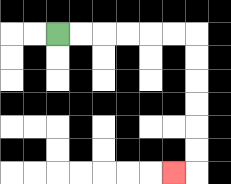{'start': '[2, 1]', 'end': '[7, 7]', 'path_directions': 'R,R,R,R,R,R,D,D,D,D,D,D,L', 'path_coordinates': '[[2, 1], [3, 1], [4, 1], [5, 1], [6, 1], [7, 1], [8, 1], [8, 2], [8, 3], [8, 4], [8, 5], [8, 6], [8, 7], [7, 7]]'}